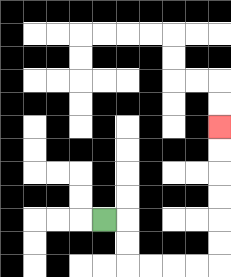{'start': '[4, 9]', 'end': '[9, 5]', 'path_directions': 'R,D,D,R,R,R,R,U,U,U,U,U,U', 'path_coordinates': '[[4, 9], [5, 9], [5, 10], [5, 11], [6, 11], [7, 11], [8, 11], [9, 11], [9, 10], [9, 9], [9, 8], [9, 7], [9, 6], [9, 5]]'}